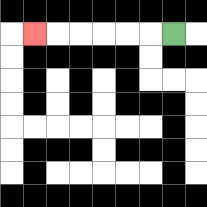{'start': '[7, 1]', 'end': '[1, 1]', 'path_directions': 'L,L,L,L,L,L', 'path_coordinates': '[[7, 1], [6, 1], [5, 1], [4, 1], [3, 1], [2, 1], [1, 1]]'}